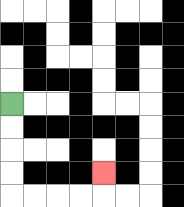{'start': '[0, 4]', 'end': '[4, 7]', 'path_directions': 'D,D,D,D,R,R,R,R,U', 'path_coordinates': '[[0, 4], [0, 5], [0, 6], [0, 7], [0, 8], [1, 8], [2, 8], [3, 8], [4, 8], [4, 7]]'}